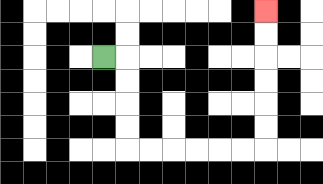{'start': '[4, 2]', 'end': '[11, 0]', 'path_directions': 'R,D,D,D,D,R,R,R,R,R,R,U,U,U,U,U,U', 'path_coordinates': '[[4, 2], [5, 2], [5, 3], [5, 4], [5, 5], [5, 6], [6, 6], [7, 6], [8, 6], [9, 6], [10, 6], [11, 6], [11, 5], [11, 4], [11, 3], [11, 2], [11, 1], [11, 0]]'}